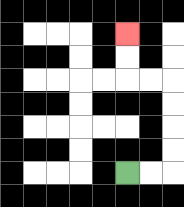{'start': '[5, 7]', 'end': '[5, 1]', 'path_directions': 'R,R,U,U,U,U,L,L,U,U', 'path_coordinates': '[[5, 7], [6, 7], [7, 7], [7, 6], [7, 5], [7, 4], [7, 3], [6, 3], [5, 3], [5, 2], [5, 1]]'}